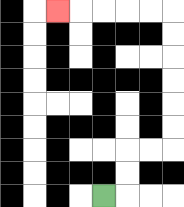{'start': '[4, 8]', 'end': '[2, 0]', 'path_directions': 'R,U,U,R,R,U,U,U,U,U,U,L,L,L,L,L', 'path_coordinates': '[[4, 8], [5, 8], [5, 7], [5, 6], [6, 6], [7, 6], [7, 5], [7, 4], [7, 3], [7, 2], [7, 1], [7, 0], [6, 0], [5, 0], [4, 0], [3, 0], [2, 0]]'}